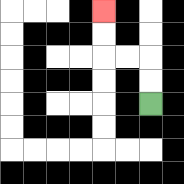{'start': '[6, 4]', 'end': '[4, 0]', 'path_directions': 'U,U,L,L,U,U', 'path_coordinates': '[[6, 4], [6, 3], [6, 2], [5, 2], [4, 2], [4, 1], [4, 0]]'}